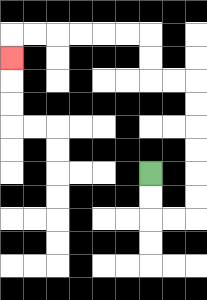{'start': '[6, 7]', 'end': '[0, 2]', 'path_directions': 'D,D,R,R,U,U,U,U,U,U,L,L,U,U,L,L,L,L,L,L,D', 'path_coordinates': '[[6, 7], [6, 8], [6, 9], [7, 9], [8, 9], [8, 8], [8, 7], [8, 6], [8, 5], [8, 4], [8, 3], [7, 3], [6, 3], [6, 2], [6, 1], [5, 1], [4, 1], [3, 1], [2, 1], [1, 1], [0, 1], [0, 2]]'}